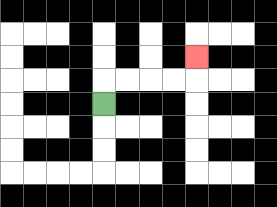{'start': '[4, 4]', 'end': '[8, 2]', 'path_directions': 'U,R,R,R,R,U', 'path_coordinates': '[[4, 4], [4, 3], [5, 3], [6, 3], [7, 3], [8, 3], [8, 2]]'}